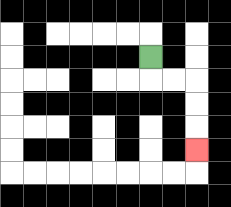{'start': '[6, 2]', 'end': '[8, 6]', 'path_directions': 'D,R,R,D,D,D', 'path_coordinates': '[[6, 2], [6, 3], [7, 3], [8, 3], [8, 4], [8, 5], [8, 6]]'}